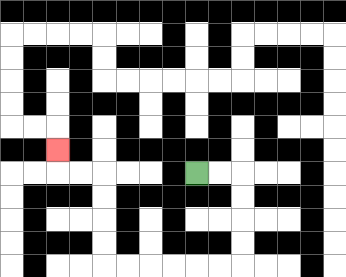{'start': '[8, 7]', 'end': '[2, 6]', 'path_directions': 'R,R,D,D,D,D,L,L,L,L,L,L,U,U,U,U,L,L,U', 'path_coordinates': '[[8, 7], [9, 7], [10, 7], [10, 8], [10, 9], [10, 10], [10, 11], [9, 11], [8, 11], [7, 11], [6, 11], [5, 11], [4, 11], [4, 10], [4, 9], [4, 8], [4, 7], [3, 7], [2, 7], [2, 6]]'}